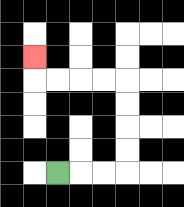{'start': '[2, 7]', 'end': '[1, 2]', 'path_directions': 'R,R,R,U,U,U,U,L,L,L,L,U', 'path_coordinates': '[[2, 7], [3, 7], [4, 7], [5, 7], [5, 6], [5, 5], [5, 4], [5, 3], [4, 3], [3, 3], [2, 3], [1, 3], [1, 2]]'}